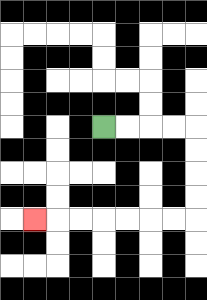{'start': '[4, 5]', 'end': '[1, 9]', 'path_directions': 'R,R,R,R,D,D,D,D,L,L,L,L,L,L,L', 'path_coordinates': '[[4, 5], [5, 5], [6, 5], [7, 5], [8, 5], [8, 6], [8, 7], [8, 8], [8, 9], [7, 9], [6, 9], [5, 9], [4, 9], [3, 9], [2, 9], [1, 9]]'}